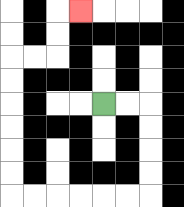{'start': '[4, 4]', 'end': '[3, 0]', 'path_directions': 'R,R,D,D,D,D,L,L,L,L,L,L,U,U,U,U,U,U,R,R,U,U,R', 'path_coordinates': '[[4, 4], [5, 4], [6, 4], [6, 5], [6, 6], [6, 7], [6, 8], [5, 8], [4, 8], [3, 8], [2, 8], [1, 8], [0, 8], [0, 7], [0, 6], [0, 5], [0, 4], [0, 3], [0, 2], [1, 2], [2, 2], [2, 1], [2, 0], [3, 0]]'}